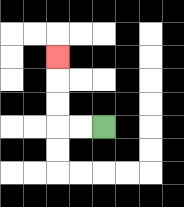{'start': '[4, 5]', 'end': '[2, 2]', 'path_directions': 'L,L,U,U,U', 'path_coordinates': '[[4, 5], [3, 5], [2, 5], [2, 4], [2, 3], [2, 2]]'}